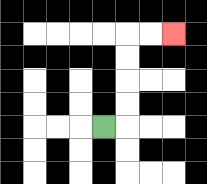{'start': '[4, 5]', 'end': '[7, 1]', 'path_directions': 'R,U,U,U,U,R,R', 'path_coordinates': '[[4, 5], [5, 5], [5, 4], [5, 3], [5, 2], [5, 1], [6, 1], [7, 1]]'}